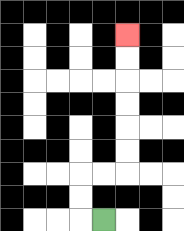{'start': '[4, 9]', 'end': '[5, 1]', 'path_directions': 'L,U,U,R,R,U,U,U,U,U,U', 'path_coordinates': '[[4, 9], [3, 9], [3, 8], [3, 7], [4, 7], [5, 7], [5, 6], [5, 5], [5, 4], [5, 3], [5, 2], [5, 1]]'}